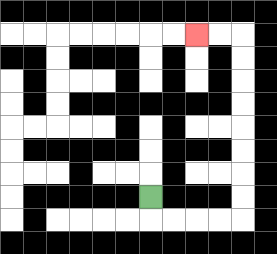{'start': '[6, 8]', 'end': '[8, 1]', 'path_directions': 'D,R,R,R,R,U,U,U,U,U,U,U,U,L,L', 'path_coordinates': '[[6, 8], [6, 9], [7, 9], [8, 9], [9, 9], [10, 9], [10, 8], [10, 7], [10, 6], [10, 5], [10, 4], [10, 3], [10, 2], [10, 1], [9, 1], [8, 1]]'}